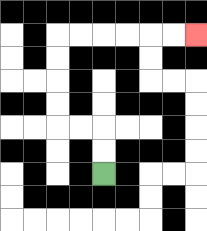{'start': '[4, 7]', 'end': '[8, 1]', 'path_directions': 'U,U,L,L,U,U,U,U,R,R,R,R,R,R', 'path_coordinates': '[[4, 7], [4, 6], [4, 5], [3, 5], [2, 5], [2, 4], [2, 3], [2, 2], [2, 1], [3, 1], [4, 1], [5, 1], [6, 1], [7, 1], [8, 1]]'}